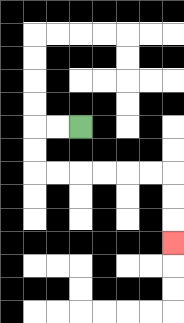{'start': '[3, 5]', 'end': '[7, 10]', 'path_directions': 'L,L,D,D,R,R,R,R,R,R,D,D,D', 'path_coordinates': '[[3, 5], [2, 5], [1, 5], [1, 6], [1, 7], [2, 7], [3, 7], [4, 7], [5, 7], [6, 7], [7, 7], [7, 8], [7, 9], [7, 10]]'}